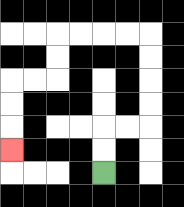{'start': '[4, 7]', 'end': '[0, 6]', 'path_directions': 'U,U,R,R,U,U,U,U,L,L,L,L,D,D,L,L,D,D,D', 'path_coordinates': '[[4, 7], [4, 6], [4, 5], [5, 5], [6, 5], [6, 4], [6, 3], [6, 2], [6, 1], [5, 1], [4, 1], [3, 1], [2, 1], [2, 2], [2, 3], [1, 3], [0, 3], [0, 4], [0, 5], [0, 6]]'}